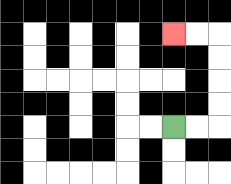{'start': '[7, 5]', 'end': '[7, 1]', 'path_directions': 'R,R,U,U,U,U,L,L', 'path_coordinates': '[[7, 5], [8, 5], [9, 5], [9, 4], [9, 3], [9, 2], [9, 1], [8, 1], [7, 1]]'}